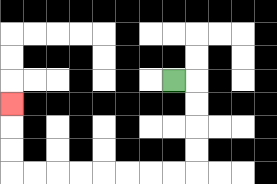{'start': '[7, 3]', 'end': '[0, 4]', 'path_directions': 'R,D,D,D,D,L,L,L,L,L,L,L,L,U,U,U', 'path_coordinates': '[[7, 3], [8, 3], [8, 4], [8, 5], [8, 6], [8, 7], [7, 7], [6, 7], [5, 7], [4, 7], [3, 7], [2, 7], [1, 7], [0, 7], [0, 6], [0, 5], [0, 4]]'}